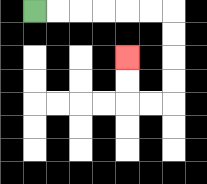{'start': '[1, 0]', 'end': '[5, 2]', 'path_directions': 'R,R,R,R,R,R,D,D,D,D,L,L,U,U', 'path_coordinates': '[[1, 0], [2, 0], [3, 0], [4, 0], [5, 0], [6, 0], [7, 0], [7, 1], [7, 2], [7, 3], [7, 4], [6, 4], [5, 4], [5, 3], [5, 2]]'}